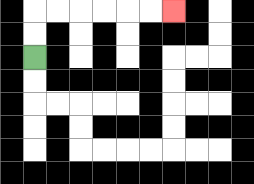{'start': '[1, 2]', 'end': '[7, 0]', 'path_directions': 'U,U,R,R,R,R,R,R', 'path_coordinates': '[[1, 2], [1, 1], [1, 0], [2, 0], [3, 0], [4, 0], [5, 0], [6, 0], [7, 0]]'}